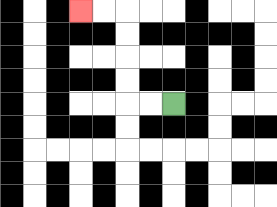{'start': '[7, 4]', 'end': '[3, 0]', 'path_directions': 'L,L,U,U,U,U,L,L', 'path_coordinates': '[[7, 4], [6, 4], [5, 4], [5, 3], [5, 2], [5, 1], [5, 0], [4, 0], [3, 0]]'}